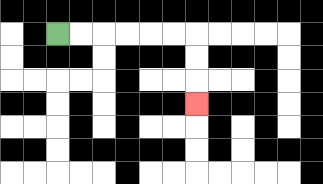{'start': '[2, 1]', 'end': '[8, 4]', 'path_directions': 'R,R,R,R,R,R,D,D,D', 'path_coordinates': '[[2, 1], [3, 1], [4, 1], [5, 1], [6, 1], [7, 1], [8, 1], [8, 2], [8, 3], [8, 4]]'}